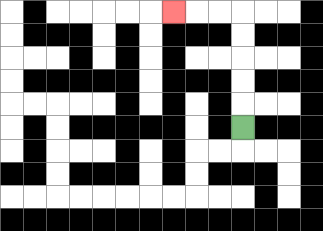{'start': '[10, 5]', 'end': '[7, 0]', 'path_directions': 'U,U,U,U,U,L,L,L', 'path_coordinates': '[[10, 5], [10, 4], [10, 3], [10, 2], [10, 1], [10, 0], [9, 0], [8, 0], [7, 0]]'}